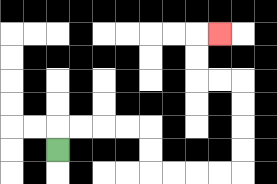{'start': '[2, 6]', 'end': '[9, 1]', 'path_directions': 'U,R,R,R,R,D,D,R,R,R,R,U,U,U,U,L,L,U,U,R', 'path_coordinates': '[[2, 6], [2, 5], [3, 5], [4, 5], [5, 5], [6, 5], [6, 6], [6, 7], [7, 7], [8, 7], [9, 7], [10, 7], [10, 6], [10, 5], [10, 4], [10, 3], [9, 3], [8, 3], [8, 2], [8, 1], [9, 1]]'}